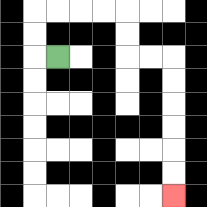{'start': '[2, 2]', 'end': '[7, 8]', 'path_directions': 'L,U,U,R,R,R,R,D,D,R,R,D,D,D,D,D,D', 'path_coordinates': '[[2, 2], [1, 2], [1, 1], [1, 0], [2, 0], [3, 0], [4, 0], [5, 0], [5, 1], [5, 2], [6, 2], [7, 2], [7, 3], [7, 4], [7, 5], [7, 6], [7, 7], [7, 8]]'}